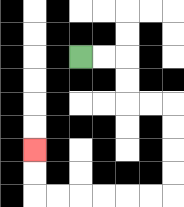{'start': '[3, 2]', 'end': '[1, 6]', 'path_directions': 'R,R,D,D,R,R,D,D,D,D,L,L,L,L,L,L,U,U', 'path_coordinates': '[[3, 2], [4, 2], [5, 2], [5, 3], [5, 4], [6, 4], [7, 4], [7, 5], [7, 6], [7, 7], [7, 8], [6, 8], [5, 8], [4, 8], [3, 8], [2, 8], [1, 8], [1, 7], [1, 6]]'}